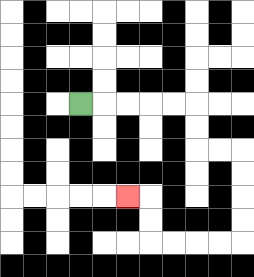{'start': '[3, 4]', 'end': '[5, 8]', 'path_directions': 'R,R,R,R,R,D,D,R,R,D,D,D,D,L,L,L,L,U,U,L', 'path_coordinates': '[[3, 4], [4, 4], [5, 4], [6, 4], [7, 4], [8, 4], [8, 5], [8, 6], [9, 6], [10, 6], [10, 7], [10, 8], [10, 9], [10, 10], [9, 10], [8, 10], [7, 10], [6, 10], [6, 9], [6, 8], [5, 8]]'}